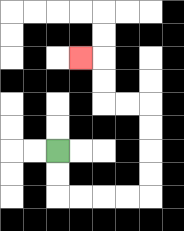{'start': '[2, 6]', 'end': '[3, 2]', 'path_directions': 'D,D,R,R,R,R,U,U,U,U,L,L,U,U,L', 'path_coordinates': '[[2, 6], [2, 7], [2, 8], [3, 8], [4, 8], [5, 8], [6, 8], [6, 7], [6, 6], [6, 5], [6, 4], [5, 4], [4, 4], [4, 3], [4, 2], [3, 2]]'}